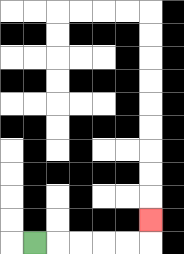{'start': '[1, 10]', 'end': '[6, 9]', 'path_directions': 'R,R,R,R,R,U', 'path_coordinates': '[[1, 10], [2, 10], [3, 10], [4, 10], [5, 10], [6, 10], [6, 9]]'}